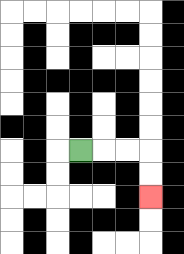{'start': '[3, 6]', 'end': '[6, 8]', 'path_directions': 'R,R,R,D,D', 'path_coordinates': '[[3, 6], [4, 6], [5, 6], [6, 6], [6, 7], [6, 8]]'}